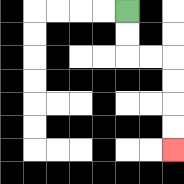{'start': '[5, 0]', 'end': '[7, 6]', 'path_directions': 'D,D,R,R,D,D,D,D', 'path_coordinates': '[[5, 0], [5, 1], [5, 2], [6, 2], [7, 2], [7, 3], [7, 4], [7, 5], [7, 6]]'}